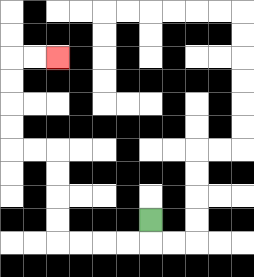{'start': '[6, 9]', 'end': '[2, 2]', 'path_directions': 'D,L,L,L,L,U,U,U,U,L,L,U,U,U,U,R,R', 'path_coordinates': '[[6, 9], [6, 10], [5, 10], [4, 10], [3, 10], [2, 10], [2, 9], [2, 8], [2, 7], [2, 6], [1, 6], [0, 6], [0, 5], [0, 4], [0, 3], [0, 2], [1, 2], [2, 2]]'}